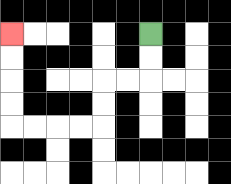{'start': '[6, 1]', 'end': '[0, 1]', 'path_directions': 'D,D,L,L,D,D,L,L,L,L,U,U,U,U', 'path_coordinates': '[[6, 1], [6, 2], [6, 3], [5, 3], [4, 3], [4, 4], [4, 5], [3, 5], [2, 5], [1, 5], [0, 5], [0, 4], [0, 3], [0, 2], [0, 1]]'}